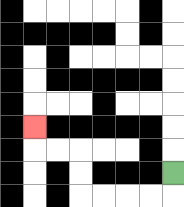{'start': '[7, 7]', 'end': '[1, 5]', 'path_directions': 'D,L,L,L,L,U,U,L,L,U', 'path_coordinates': '[[7, 7], [7, 8], [6, 8], [5, 8], [4, 8], [3, 8], [3, 7], [3, 6], [2, 6], [1, 6], [1, 5]]'}